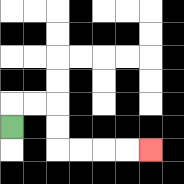{'start': '[0, 5]', 'end': '[6, 6]', 'path_directions': 'U,R,R,D,D,R,R,R,R', 'path_coordinates': '[[0, 5], [0, 4], [1, 4], [2, 4], [2, 5], [2, 6], [3, 6], [4, 6], [5, 6], [6, 6]]'}